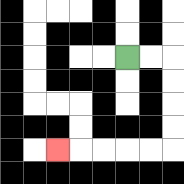{'start': '[5, 2]', 'end': '[2, 6]', 'path_directions': 'R,R,D,D,D,D,L,L,L,L,L', 'path_coordinates': '[[5, 2], [6, 2], [7, 2], [7, 3], [7, 4], [7, 5], [7, 6], [6, 6], [5, 6], [4, 6], [3, 6], [2, 6]]'}